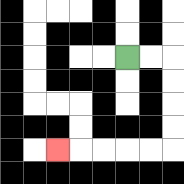{'start': '[5, 2]', 'end': '[2, 6]', 'path_directions': 'R,R,D,D,D,D,L,L,L,L,L', 'path_coordinates': '[[5, 2], [6, 2], [7, 2], [7, 3], [7, 4], [7, 5], [7, 6], [6, 6], [5, 6], [4, 6], [3, 6], [2, 6]]'}